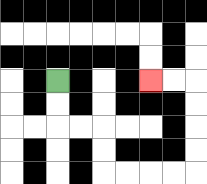{'start': '[2, 3]', 'end': '[6, 3]', 'path_directions': 'D,D,R,R,D,D,R,R,R,R,U,U,U,U,L,L', 'path_coordinates': '[[2, 3], [2, 4], [2, 5], [3, 5], [4, 5], [4, 6], [4, 7], [5, 7], [6, 7], [7, 7], [8, 7], [8, 6], [8, 5], [8, 4], [8, 3], [7, 3], [6, 3]]'}